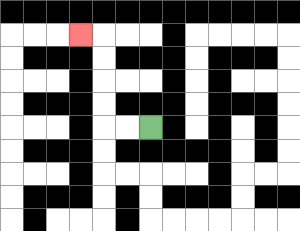{'start': '[6, 5]', 'end': '[3, 1]', 'path_directions': 'L,L,U,U,U,U,L', 'path_coordinates': '[[6, 5], [5, 5], [4, 5], [4, 4], [4, 3], [4, 2], [4, 1], [3, 1]]'}